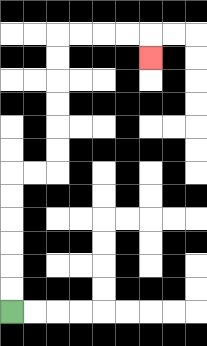{'start': '[0, 13]', 'end': '[6, 2]', 'path_directions': 'U,U,U,U,U,U,R,R,U,U,U,U,U,U,R,R,R,R,D', 'path_coordinates': '[[0, 13], [0, 12], [0, 11], [0, 10], [0, 9], [0, 8], [0, 7], [1, 7], [2, 7], [2, 6], [2, 5], [2, 4], [2, 3], [2, 2], [2, 1], [3, 1], [4, 1], [5, 1], [6, 1], [6, 2]]'}